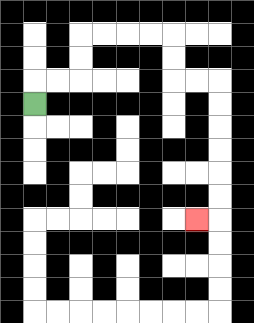{'start': '[1, 4]', 'end': '[8, 9]', 'path_directions': 'U,R,R,U,U,R,R,R,R,D,D,R,R,D,D,D,D,D,D,L', 'path_coordinates': '[[1, 4], [1, 3], [2, 3], [3, 3], [3, 2], [3, 1], [4, 1], [5, 1], [6, 1], [7, 1], [7, 2], [7, 3], [8, 3], [9, 3], [9, 4], [9, 5], [9, 6], [9, 7], [9, 8], [9, 9], [8, 9]]'}